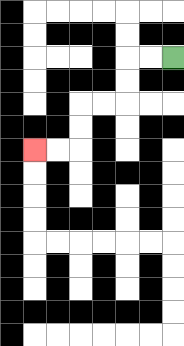{'start': '[7, 2]', 'end': '[1, 6]', 'path_directions': 'L,L,D,D,L,L,D,D,L,L', 'path_coordinates': '[[7, 2], [6, 2], [5, 2], [5, 3], [5, 4], [4, 4], [3, 4], [3, 5], [3, 6], [2, 6], [1, 6]]'}